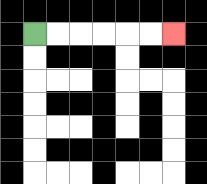{'start': '[1, 1]', 'end': '[7, 1]', 'path_directions': 'R,R,R,R,R,R', 'path_coordinates': '[[1, 1], [2, 1], [3, 1], [4, 1], [5, 1], [6, 1], [7, 1]]'}